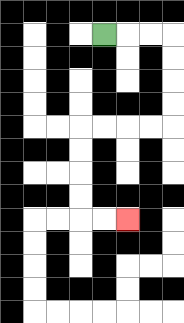{'start': '[4, 1]', 'end': '[5, 9]', 'path_directions': 'R,R,R,D,D,D,D,L,L,L,L,D,D,D,D,R,R', 'path_coordinates': '[[4, 1], [5, 1], [6, 1], [7, 1], [7, 2], [7, 3], [7, 4], [7, 5], [6, 5], [5, 5], [4, 5], [3, 5], [3, 6], [3, 7], [3, 8], [3, 9], [4, 9], [5, 9]]'}